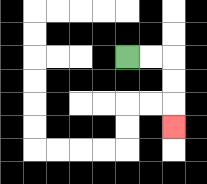{'start': '[5, 2]', 'end': '[7, 5]', 'path_directions': 'R,R,D,D,D', 'path_coordinates': '[[5, 2], [6, 2], [7, 2], [7, 3], [7, 4], [7, 5]]'}